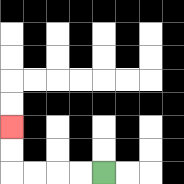{'start': '[4, 7]', 'end': '[0, 5]', 'path_directions': 'L,L,L,L,U,U', 'path_coordinates': '[[4, 7], [3, 7], [2, 7], [1, 7], [0, 7], [0, 6], [0, 5]]'}